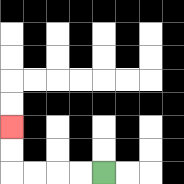{'start': '[4, 7]', 'end': '[0, 5]', 'path_directions': 'L,L,L,L,U,U', 'path_coordinates': '[[4, 7], [3, 7], [2, 7], [1, 7], [0, 7], [0, 6], [0, 5]]'}